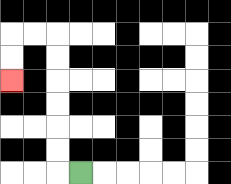{'start': '[3, 7]', 'end': '[0, 3]', 'path_directions': 'L,U,U,U,U,U,U,L,L,D,D', 'path_coordinates': '[[3, 7], [2, 7], [2, 6], [2, 5], [2, 4], [2, 3], [2, 2], [2, 1], [1, 1], [0, 1], [0, 2], [0, 3]]'}